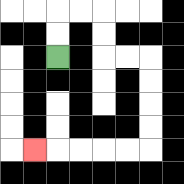{'start': '[2, 2]', 'end': '[1, 6]', 'path_directions': 'U,U,R,R,D,D,R,R,D,D,D,D,L,L,L,L,L', 'path_coordinates': '[[2, 2], [2, 1], [2, 0], [3, 0], [4, 0], [4, 1], [4, 2], [5, 2], [6, 2], [6, 3], [6, 4], [6, 5], [6, 6], [5, 6], [4, 6], [3, 6], [2, 6], [1, 6]]'}